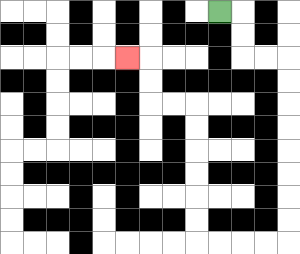{'start': '[9, 0]', 'end': '[5, 2]', 'path_directions': 'R,D,D,R,R,D,D,D,D,D,D,D,D,L,L,L,L,U,U,U,U,U,U,L,L,U,U,L', 'path_coordinates': '[[9, 0], [10, 0], [10, 1], [10, 2], [11, 2], [12, 2], [12, 3], [12, 4], [12, 5], [12, 6], [12, 7], [12, 8], [12, 9], [12, 10], [11, 10], [10, 10], [9, 10], [8, 10], [8, 9], [8, 8], [8, 7], [8, 6], [8, 5], [8, 4], [7, 4], [6, 4], [6, 3], [6, 2], [5, 2]]'}